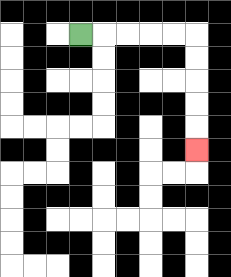{'start': '[3, 1]', 'end': '[8, 6]', 'path_directions': 'R,R,R,R,R,D,D,D,D,D', 'path_coordinates': '[[3, 1], [4, 1], [5, 1], [6, 1], [7, 1], [8, 1], [8, 2], [8, 3], [8, 4], [8, 5], [8, 6]]'}